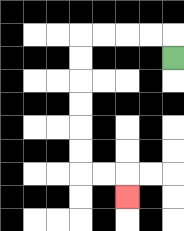{'start': '[7, 2]', 'end': '[5, 8]', 'path_directions': 'U,L,L,L,L,D,D,D,D,D,D,R,R,D', 'path_coordinates': '[[7, 2], [7, 1], [6, 1], [5, 1], [4, 1], [3, 1], [3, 2], [3, 3], [3, 4], [3, 5], [3, 6], [3, 7], [4, 7], [5, 7], [5, 8]]'}